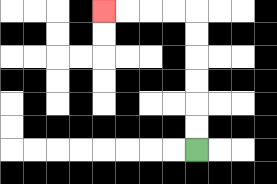{'start': '[8, 6]', 'end': '[4, 0]', 'path_directions': 'U,U,U,U,U,U,L,L,L,L', 'path_coordinates': '[[8, 6], [8, 5], [8, 4], [8, 3], [8, 2], [8, 1], [8, 0], [7, 0], [6, 0], [5, 0], [4, 0]]'}